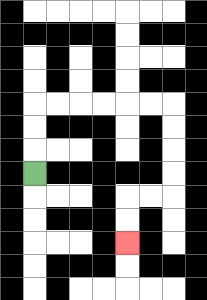{'start': '[1, 7]', 'end': '[5, 10]', 'path_directions': 'U,U,U,R,R,R,R,R,R,D,D,D,D,L,L,D,D', 'path_coordinates': '[[1, 7], [1, 6], [1, 5], [1, 4], [2, 4], [3, 4], [4, 4], [5, 4], [6, 4], [7, 4], [7, 5], [7, 6], [7, 7], [7, 8], [6, 8], [5, 8], [5, 9], [5, 10]]'}